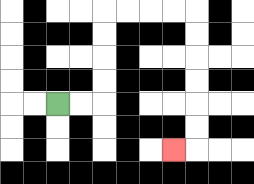{'start': '[2, 4]', 'end': '[7, 6]', 'path_directions': 'R,R,U,U,U,U,R,R,R,R,D,D,D,D,D,D,L', 'path_coordinates': '[[2, 4], [3, 4], [4, 4], [4, 3], [4, 2], [4, 1], [4, 0], [5, 0], [6, 0], [7, 0], [8, 0], [8, 1], [8, 2], [8, 3], [8, 4], [8, 5], [8, 6], [7, 6]]'}